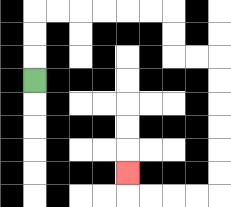{'start': '[1, 3]', 'end': '[5, 7]', 'path_directions': 'U,U,U,R,R,R,R,R,R,D,D,R,R,D,D,D,D,D,D,L,L,L,L,U', 'path_coordinates': '[[1, 3], [1, 2], [1, 1], [1, 0], [2, 0], [3, 0], [4, 0], [5, 0], [6, 0], [7, 0], [7, 1], [7, 2], [8, 2], [9, 2], [9, 3], [9, 4], [9, 5], [9, 6], [9, 7], [9, 8], [8, 8], [7, 8], [6, 8], [5, 8], [5, 7]]'}